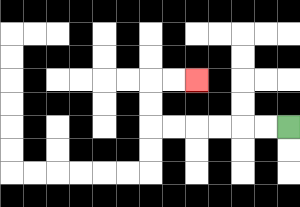{'start': '[12, 5]', 'end': '[8, 3]', 'path_directions': 'L,L,L,L,L,L,U,U,R,R', 'path_coordinates': '[[12, 5], [11, 5], [10, 5], [9, 5], [8, 5], [7, 5], [6, 5], [6, 4], [6, 3], [7, 3], [8, 3]]'}